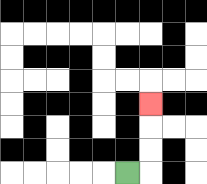{'start': '[5, 7]', 'end': '[6, 4]', 'path_directions': 'R,U,U,U', 'path_coordinates': '[[5, 7], [6, 7], [6, 6], [6, 5], [6, 4]]'}